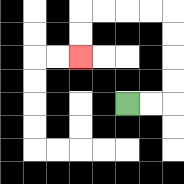{'start': '[5, 4]', 'end': '[3, 2]', 'path_directions': 'R,R,U,U,U,U,L,L,L,L,D,D', 'path_coordinates': '[[5, 4], [6, 4], [7, 4], [7, 3], [7, 2], [7, 1], [7, 0], [6, 0], [5, 0], [4, 0], [3, 0], [3, 1], [3, 2]]'}